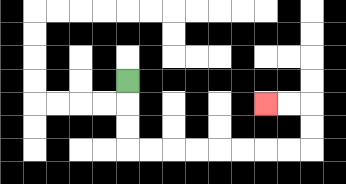{'start': '[5, 3]', 'end': '[11, 4]', 'path_directions': 'D,D,D,R,R,R,R,R,R,R,R,U,U,L,L', 'path_coordinates': '[[5, 3], [5, 4], [5, 5], [5, 6], [6, 6], [7, 6], [8, 6], [9, 6], [10, 6], [11, 6], [12, 6], [13, 6], [13, 5], [13, 4], [12, 4], [11, 4]]'}